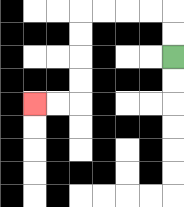{'start': '[7, 2]', 'end': '[1, 4]', 'path_directions': 'U,U,L,L,L,L,D,D,D,D,L,L', 'path_coordinates': '[[7, 2], [7, 1], [7, 0], [6, 0], [5, 0], [4, 0], [3, 0], [3, 1], [3, 2], [3, 3], [3, 4], [2, 4], [1, 4]]'}